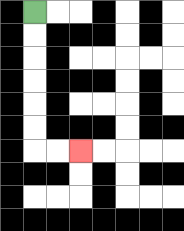{'start': '[1, 0]', 'end': '[3, 6]', 'path_directions': 'D,D,D,D,D,D,R,R', 'path_coordinates': '[[1, 0], [1, 1], [1, 2], [1, 3], [1, 4], [1, 5], [1, 6], [2, 6], [3, 6]]'}